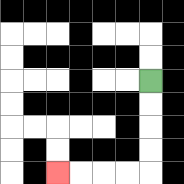{'start': '[6, 3]', 'end': '[2, 7]', 'path_directions': 'D,D,D,D,L,L,L,L', 'path_coordinates': '[[6, 3], [6, 4], [6, 5], [6, 6], [6, 7], [5, 7], [4, 7], [3, 7], [2, 7]]'}